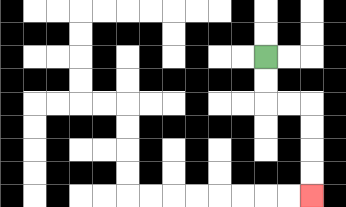{'start': '[11, 2]', 'end': '[13, 8]', 'path_directions': 'D,D,R,R,D,D,D,D', 'path_coordinates': '[[11, 2], [11, 3], [11, 4], [12, 4], [13, 4], [13, 5], [13, 6], [13, 7], [13, 8]]'}